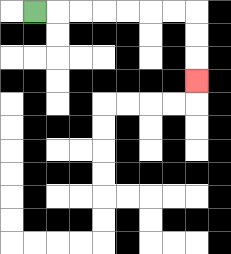{'start': '[1, 0]', 'end': '[8, 3]', 'path_directions': 'R,R,R,R,R,R,R,D,D,D', 'path_coordinates': '[[1, 0], [2, 0], [3, 0], [4, 0], [5, 0], [6, 0], [7, 0], [8, 0], [8, 1], [8, 2], [8, 3]]'}